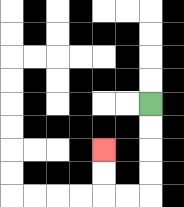{'start': '[6, 4]', 'end': '[4, 6]', 'path_directions': 'D,D,D,D,L,L,U,U', 'path_coordinates': '[[6, 4], [6, 5], [6, 6], [6, 7], [6, 8], [5, 8], [4, 8], [4, 7], [4, 6]]'}